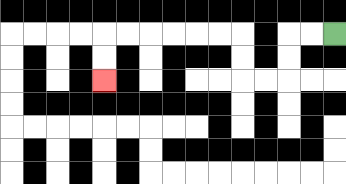{'start': '[14, 1]', 'end': '[4, 3]', 'path_directions': 'L,L,D,D,L,L,U,U,L,L,L,L,L,L,D,D', 'path_coordinates': '[[14, 1], [13, 1], [12, 1], [12, 2], [12, 3], [11, 3], [10, 3], [10, 2], [10, 1], [9, 1], [8, 1], [7, 1], [6, 1], [5, 1], [4, 1], [4, 2], [4, 3]]'}